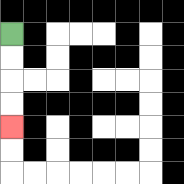{'start': '[0, 1]', 'end': '[0, 5]', 'path_directions': 'D,D,D,D', 'path_coordinates': '[[0, 1], [0, 2], [0, 3], [0, 4], [0, 5]]'}